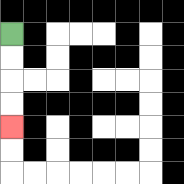{'start': '[0, 1]', 'end': '[0, 5]', 'path_directions': 'D,D,D,D', 'path_coordinates': '[[0, 1], [0, 2], [0, 3], [0, 4], [0, 5]]'}